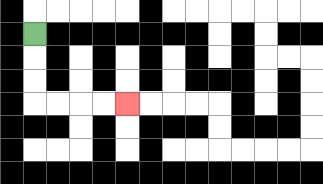{'start': '[1, 1]', 'end': '[5, 4]', 'path_directions': 'D,D,D,R,R,R,R', 'path_coordinates': '[[1, 1], [1, 2], [1, 3], [1, 4], [2, 4], [3, 4], [4, 4], [5, 4]]'}